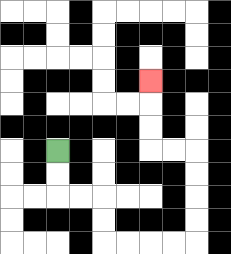{'start': '[2, 6]', 'end': '[6, 3]', 'path_directions': 'D,D,R,R,D,D,R,R,R,R,U,U,U,U,L,L,U,U,U', 'path_coordinates': '[[2, 6], [2, 7], [2, 8], [3, 8], [4, 8], [4, 9], [4, 10], [5, 10], [6, 10], [7, 10], [8, 10], [8, 9], [8, 8], [8, 7], [8, 6], [7, 6], [6, 6], [6, 5], [6, 4], [6, 3]]'}